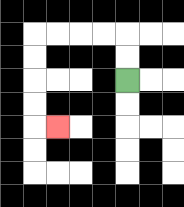{'start': '[5, 3]', 'end': '[2, 5]', 'path_directions': 'U,U,L,L,L,L,D,D,D,D,R', 'path_coordinates': '[[5, 3], [5, 2], [5, 1], [4, 1], [3, 1], [2, 1], [1, 1], [1, 2], [1, 3], [1, 4], [1, 5], [2, 5]]'}